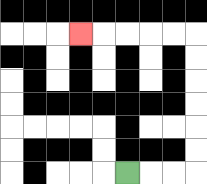{'start': '[5, 7]', 'end': '[3, 1]', 'path_directions': 'R,R,R,U,U,U,U,U,U,L,L,L,L,L', 'path_coordinates': '[[5, 7], [6, 7], [7, 7], [8, 7], [8, 6], [8, 5], [8, 4], [8, 3], [8, 2], [8, 1], [7, 1], [6, 1], [5, 1], [4, 1], [3, 1]]'}